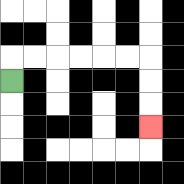{'start': '[0, 3]', 'end': '[6, 5]', 'path_directions': 'U,R,R,R,R,R,R,D,D,D', 'path_coordinates': '[[0, 3], [0, 2], [1, 2], [2, 2], [3, 2], [4, 2], [5, 2], [6, 2], [6, 3], [6, 4], [6, 5]]'}